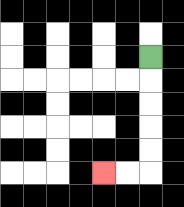{'start': '[6, 2]', 'end': '[4, 7]', 'path_directions': 'D,D,D,D,D,L,L', 'path_coordinates': '[[6, 2], [6, 3], [6, 4], [6, 5], [6, 6], [6, 7], [5, 7], [4, 7]]'}